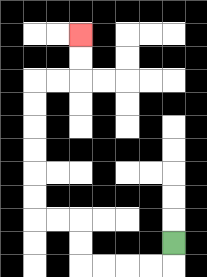{'start': '[7, 10]', 'end': '[3, 1]', 'path_directions': 'D,L,L,L,L,U,U,L,L,U,U,U,U,U,U,R,R,U,U', 'path_coordinates': '[[7, 10], [7, 11], [6, 11], [5, 11], [4, 11], [3, 11], [3, 10], [3, 9], [2, 9], [1, 9], [1, 8], [1, 7], [1, 6], [1, 5], [1, 4], [1, 3], [2, 3], [3, 3], [3, 2], [3, 1]]'}